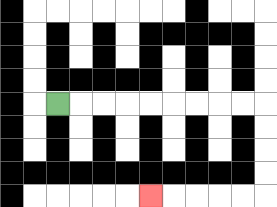{'start': '[2, 4]', 'end': '[6, 8]', 'path_directions': 'R,R,R,R,R,R,R,R,R,D,D,D,D,L,L,L,L,L', 'path_coordinates': '[[2, 4], [3, 4], [4, 4], [5, 4], [6, 4], [7, 4], [8, 4], [9, 4], [10, 4], [11, 4], [11, 5], [11, 6], [11, 7], [11, 8], [10, 8], [9, 8], [8, 8], [7, 8], [6, 8]]'}